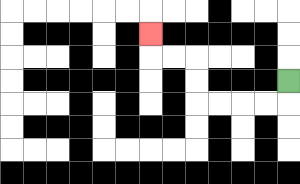{'start': '[12, 3]', 'end': '[6, 1]', 'path_directions': 'D,L,L,L,L,U,U,L,L,U', 'path_coordinates': '[[12, 3], [12, 4], [11, 4], [10, 4], [9, 4], [8, 4], [8, 3], [8, 2], [7, 2], [6, 2], [6, 1]]'}